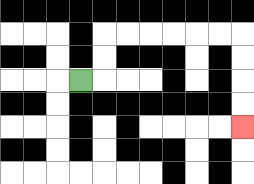{'start': '[3, 3]', 'end': '[10, 5]', 'path_directions': 'R,U,U,R,R,R,R,R,R,D,D,D,D', 'path_coordinates': '[[3, 3], [4, 3], [4, 2], [4, 1], [5, 1], [6, 1], [7, 1], [8, 1], [9, 1], [10, 1], [10, 2], [10, 3], [10, 4], [10, 5]]'}